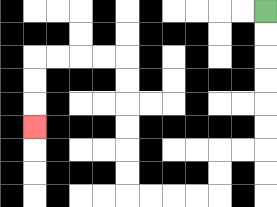{'start': '[11, 0]', 'end': '[1, 5]', 'path_directions': 'D,D,D,D,D,D,L,L,D,D,L,L,L,L,U,U,U,U,U,U,L,L,L,L,D,D,D', 'path_coordinates': '[[11, 0], [11, 1], [11, 2], [11, 3], [11, 4], [11, 5], [11, 6], [10, 6], [9, 6], [9, 7], [9, 8], [8, 8], [7, 8], [6, 8], [5, 8], [5, 7], [5, 6], [5, 5], [5, 4], [5, 3], [5, 2], [4, 2], [3, 2], [2, 2], [1, 2], [1, 3], [1, 4], [1, 5]]'}